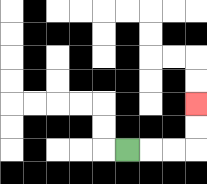{'start': '[5, 6]', 'end': '[8, 4]', 'path_directions': 'R,R,R,U,U', 'path_coordinates': '[[5, 6], [6, 6], [7, 6], [8, 6], [8, 5], [8, 4]]'}